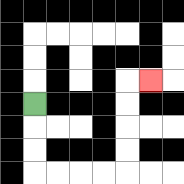{'start': '[1, 4]', 'end': '[6, 3]', 'path_directions': 'D,D,D,R,R,R,R,U,U,U,U,R', 'path_coordinates': '[[1, 4], [1, 5], [1, 6], [1, 7], [2, 7], [3, 7], [4, 7], [5, 7], [5, 6], [5, 5], [5, 4], [5, 3], [6, 3]]'}